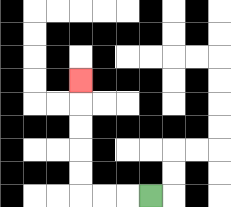{'start': '[6, 8]', 'end': '[3, 3]', 'path_directions': 'L,L,L,U,U,U,U,U', 'path_coordinates': '[[6, 8], [5, 8], [4, 8], [3, 8], [3, 7], [3, 6], [3, 5], [3, 4], [3, 3]]'}